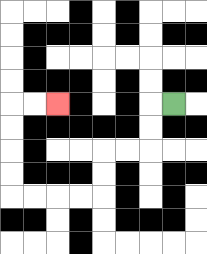{'start': '[7, 4]', 'end': '[2, 4]', 'path_directions': 'L,D,D,L,L,D,D,L,L,L,L,U,U,U,U,R,R', 'path_coordinates': '[[7, 4], [6, 4], [6, 5], [6, 6], [5, 6], [4, 6], [4, 7], [4, 8], [3, 8], [2, 8], [1, 8], [0, 8], [0, 7], [0, 6], [0, 5], [0, 4], [1, 4], [2, 4]]'}